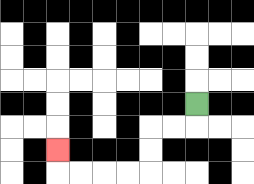{'start': '[8, 4]', 'end': '[2, 6]', 'path_directions': 'D,L,L,D,D,L,L,L,L,U', 'path_coordinates': '[[8, 4], [8, 5], [7, 5], [6, 5], [6, 6], [6, 7], [5, 7], [4, 7], [3, 7], [2, 7], [2, 6]]'}